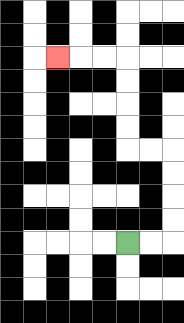{'start': '[5, 10]', 'end': '[2, 2]', 'path_directions': 'R,R,U,U,U,U,L,L,U,U,U,U,L,L,L', 'path_coordinates': '[[5, 10], [6, 10], [7, 10], [7, 9], [7, 8], [7, 7], [7, 6], [6, 6], [5, 6], [5, 5], [5, 4], [5, 3], [5, 2], [4, 2], [3, 2], [2, 2]]'}